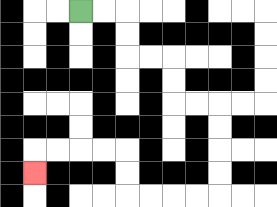{'start': '[3, 0]', 'end': '[1, 7]', 'path_directions': 'R,R,D,D,R,R,D,D,R,R,D,D,D,D,L,L,L,L,U,U,L,L,L,L,D', 'path_coordinates': '[[3, 0], [4, 0], [5, 0], [5, 1], [5, 2], [6, 2], [7, 2], [7, 3], [7, 4], [8, 4], [9, 4], [9, 5], [9, 6], [9, 7], [9, 8], [8, 8], [7, 8], [6, 8], [5, 8], [5, 7], [5, 6], [4, 6], [3, 6], [2, 6], [1, 6], [1, 7]]'}